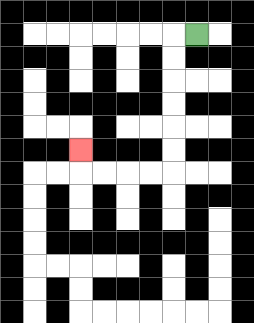{'start': '[8, 1]', 'end': '[3, 6]', 'path_directions': 'L,D,D,D,D,D,D,L,L,L,L,U', 'path_coordinates': '[[8, 1], [7, 1], [7, 2], [7, 3], [7, 4], [7, 5], [7, 6], [7, 7], [6, 7], [5, 7], [4, 7], [3, 7], [3, 6]]'}